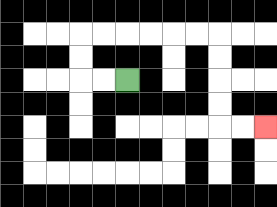{'start': '[5, 3]', 'end': '[11, 5]', 'path_directions': 'L,L,U,U,R,R,R,R,R,R,D,D,D,D,R,R', 'path_coordinates': '[[5, 3], [4, 3], [3, 3], [3, 2], [3, 1], [4, 1], [5, 1], [6, 1], [7, 1], [8, 1], [9, 1], [9, 2], [9, 3], [9, 4], [9, 5], [10, 5], [11, 5]]'}